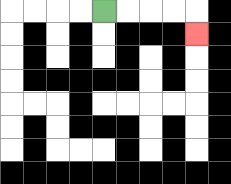{'start': '[4, 0]', 'end': '[8, 1]', 'path_directions': 'R,R,R,R,D', 'path_coordinates': '[[4, 0], [5, 0], [6, 0], [7, 0], [8, 0], [8, 1]]'}